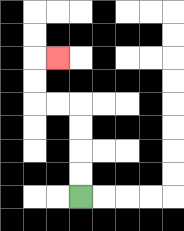{'start': '[3, 8]', 'end': '[2, 2]', 'path_directions': 'U,U,U,U,L,L,U,U,R', 'path_coordinates': '[[3, 8], [3, 7], [3, 6], [3, 5], [3, 4], [2, 4], [1, 4], [1, 3], [1, 2], [2, 2]]'}